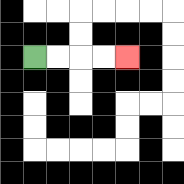{'start': '[1, 2]', 'end': '[5, 2]', 'path_directions': 'R,R,R,R', 'path_coordinates': '[[1, 2], [2, 2], [3, 2], [4, 2], [5, 2]]'}